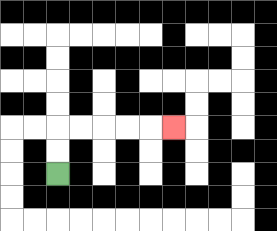{'start': '[2, 7]', 'end': '[7, 5]', 'path_directions': 'U,U,R,R,R,R,R', 'path_coordinates': '[[2, 7], [2, 6], [2, 5], [3, 5], [4, 5], [5, 5], [6, 5], [7, 5]]'}